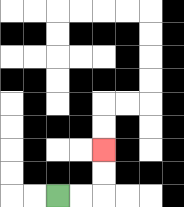{'start': '[2, 8]', 'end': '[4, 6]', 'path_directions': 'R,R,U,U', 'path_coordinates': '[[2, 8], [3, 8], [4, 8], [4, 7], [4, 6]]'}